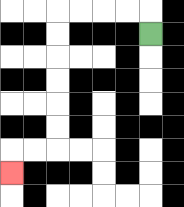{'start': '[6, 1]', 'end': '[0, 7]', 'path_directions': 'U,L,L,L,L,D,D,D,D,D,D,L,L,D', 'path_coordinates': '[[6, 1], [6, 0], [5, 0], [4, 0], [3, 0], [2, 0], [2, 1], [2, 2], [2, 3], [2, 4], [2, 5], [2, 6], [1, 6], [0, 6], [0, 7]]'}